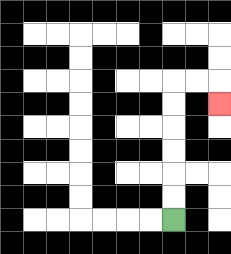{'start': '[7, 9]', 'end': '[9, 4]', 'path_directions': 'U,U,U,U,U,U,R,R,D', 'path_coordinates': '[[7, 9], [7, 8], [7, 7], [7, 6], [7, 5], [7, 4], [7, 3], [8, 3], [9, 3], [9, 4]]'}